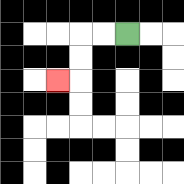{'start': '[5, 1]', 'end': '[2, 3]', 'path_directions': 'L,L,D,D,L', 'path_coordinates': '[[5, 1], [4, 1], [3, 1], [3, 2], [3, 3], [2, 3]]'}